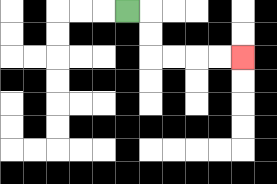{'start': '[5, 0]', 'end': '[10, 2]', 'path_directions': 'R,D,D,R,R,R,R', 'path_coordinates': '[[5, 0], [6, 0], [6, 1], [6, 2], [7, 2], [8, 2], [9, 2], [10, 2]]'}